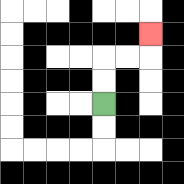{'start': '[4, 4]', 'end': '[6, 1]', 'path_directions': 'U,U,R,R,U', 'path_coordinates': '[[4, 4], [4, 3], [4, 2], [5, 2], [6, 2], [6, 1]]'}